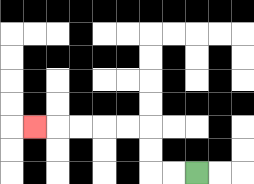{'start': '[8, 7]', 'end': '[1, 5]', 'path_directions': 'L,L,U,U,L,L,L,L,L', 'path_coordinates': '[[8, 7], [7, 7], [6, 7], [6, 6], [6, 5], [5, 5], [4, 5], [3, 5], [2, 5], [1, 5]]'}